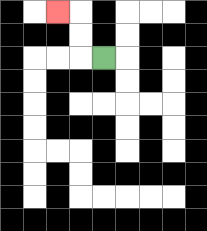{'start': '[4, 2]', 'end': '[2, 0]', 'path_directions': 'L,U,U,L', 'path_coordinates': '[[4, 2], [3, 2], [3, 1], [3, 0], [2, 0]]'}